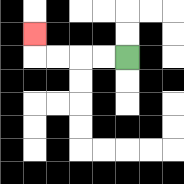{'start': '[5, 2]', 'end': '[1, 1]', 'path_directions': 'L,L,L,L,U', 'path_coordinates': '[[5, 2], [4, 2], [3, 2], [2, 2], [1, 2], [1, 1]]'}